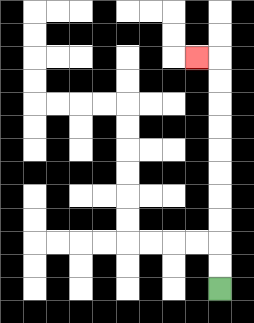{'start': '[9, 12]', 'end': '[8, 2]', 'path_directions': 'U,U,U,U,U,U,U,U,U,U,L', 'path_coordinates': '[[9, 12], [9, 11], [9, 10], [9, 9], [9, 8], [9, 7], [9, 6], [9, 5], [9, 4], [9, 3], [9, 2], [8, 2]]'}